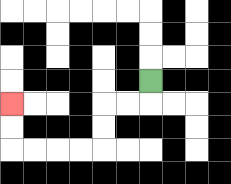{'start': '[6, 3]', 'end': '[0, 4]', 'path_directions': 'D,L,L,D,D,L,L,L,L,U,U', 'path_coordinates': '[[6, 3], [6, 4], [5, 4], [4, 4], [4, 5], [4, 6], [3, 6], [2, 6], [1, 6], [0, 6], [0, 5], [0, 4]]'}